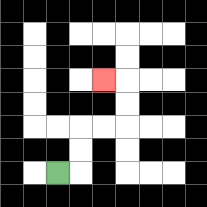{'start': '[2, 7]', 'end': '[4, 3]', 'path_directions': 'R,U,U,R,R,U,U,L', 'path_coordinates': '[[2, 7], [3, 7], [3, 6], [3, 5], [4, 5], [5, 5], [5, 4], [5, 3], [4, 3]]'}